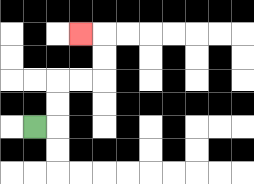{'start': '[1, 5]', 'end': '[3, 1]', 'path_directions': 'R,U,U,R,R,U,U,L', 'path_coordinates': '[[1, 5], [2, 5], [2, 4], [2, 3], [3, 3], [4, 3], [4, 2], [4, 1], [3, 1]]'}